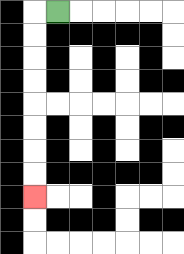{'start': '[2, 0]', 'end': '[1, 8]', 'path_directions': 'L,D,D,D,D,D,D,D,D', 'path_coordinates': '[[2, 0], [1, 0], [1, 1], [1, 2], [1, 3], [1, 4], [1, 5], [1, 6], [1, 7], [1, 8]]'}